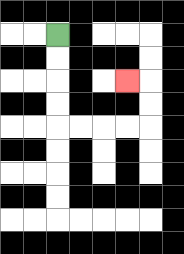{'start': '[2, 1]', 'end': '[5, 3]', 'path_directions': 'D,D,D,D,R,R,R,R,U,U,L', 'path_coordinates': '[[2, 1], [2, 2], [2, 3], [2, 4], [2, 5], [3, 5], [4, 5], [5, 5], [6, 5], [6, 4], [6, 3], [5, 3]]'}